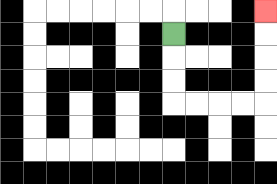{'start': '[7, 1]', 'end': '[11, 0]', 'path_directions': 'D,D,D,R,R,R,R,U,U,U,U', 'path_coordinates': '[[7, 1], [7, 2], [7, 3], [7, 4], [8, 4], [9, 4], [10, 4], [11, 4], [11, 3], [11, 2], [11, 1], [11, 0]]'}